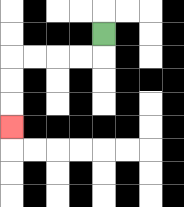{'start': '[4, 1]', 'end': '[0, 5]', 'path_directions': 'D,L,L,L,L,D,D,D', 'path_coordinates': '[[4, 1], [4, 2], [3, 2], [2, 2], [1, 2], [0, 2], [0, 3], [0, 4], [0, 5]]'}